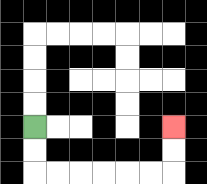{'start': '[1, 5]', 'end': '[7, 5]', 'path_directions': 'D,D,R,R,R,R,R,R,U,U', 'path_coordinates': '[[1, 5], [1, 6], [1, 7], [2, 7], [3, 7], [4, 7], [5, 7], [6, 7], [7, 7], [7, 6], [7, 5]]'}